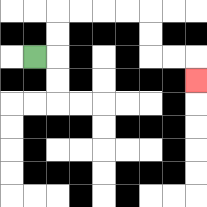{'start': '[1, 2]', 'end': '[8, 3]', 'path_directions': 'R,U,U,R,R,R,R,D,D,R,R,D', 'path_coordinates': '[[1, 2], [2, 2], [2, 1], [2, 0], [3, 0], [4, 0], [5, 0], [6, 0], [6, 1], [6, 2], [7, 2], [8, 2], [8, 3]]'}